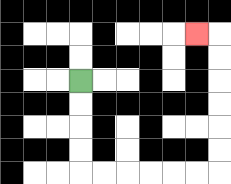{'start': '[3, 3]', 'end': '[8, 1]', 'path_directions': 'D,D,D,D,R,R,R,R,R,R,U,U,U,U,U,U,L', 'path_coordinates': '[[3, 3], [3, 4], [3, 5], [3, 6], [3, 7], [4, 7], [5, 7], [6, 7], [7, 7], [8, 7], [9, 7], [9, 6], [9, 5], [9, 4], [9, 3], [9, 2], [9, 1], [8, 1]]'}